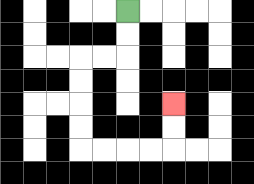{'start': '[5, 0]', 'end': '[7, 4]', 'path_directions': 'D,D,L,L,D,D,D,D,R,R,R,R,U,U', 'path_coordinates': '[[5, 0], [5, 1], [5, 2], [4, 2], [3, 2], [3, 3], [3, 4], [3, 5], [3, 6], [4, 6], [5, 6], [6, 6], [7, 6], [7, 5], [7, 4]]'}